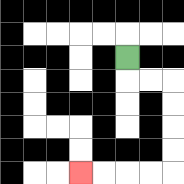{'start': '[5, 2]', 'end': '[3, 7]', 'path_directions': 'D,R,R,D,D,D,D,L,L,L,L', 'path_coordinates': '[[5, 2], [5, 3], [6, 3], [7, 3], [7, 4], [7, 5], [7, 6], [7, 7], [6, 7], [5, 7], [4, 7], [3, 7]]'}